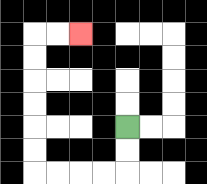{'start': '[5, 5]', 'end': '[3, 1]', 'path_directions': 'D,D,L,L,L,L,U,U,U,U,U,U,R,R', 'path_coordinates': '[[5, 5], [5, 6], [5, 7], [4, 7], [3, 7], [2, 7], [1, 7], [1, 6], [1, 5], [1, 4], [1, 3], [1, 2], [1, 1], [2, 1], [3, 1]]'}